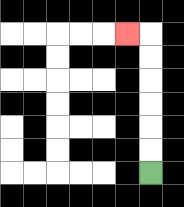{'start': '[6, 7]', 'end': '[5, 1]', 'path_directions': 'U,U,U,U,U,U,L', 'path_coordinates': '[[6, 7], [6, 6], [6, 5], [6, 4], [6, 3], [6, 2], [6, 1], [5, 1]]'}